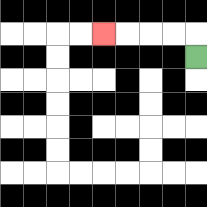{'start': '[8, 2]', 'end': '[4, 1]', 'path_directions': 'U,L,L,L,L', 'path_coordinates': '[[8, 2], [8, 1], [7, 1], [6, 1], [5, 1], [4, 1]]'}